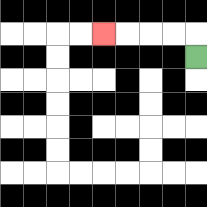{'start': '[8, 2]', 'end': '[4, 1]', 'path_directions': 'U,L,L,L,L', 'path_coordinates': '[[8, 2], [8, 1], [7, 1], [6, 1], [5, 1], [4, 1]]'}